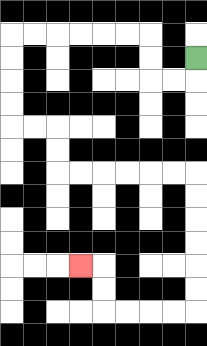{'start': '[8, 2]', 'end': '[3, 11]', 'path_directions': 'D,L,L,U,U,L,L,L,L,L,L,D,D,D,D,R,R,D,D,R,R,R,R,R,R,D,D,D,D,D,D,L,L,L,L,U,U,L', 'path_coordinates': '[[8, 2], [8, 3], [7, 3], [6, 3], [6, 2], [6, 1], [5, 1], [4, 1], [3, 1], [2, 1], [1, 1], [0, 1], [0, 2], [0, 3], [0, 4], [0, 5], [1, 5], [2, 5], [2, 6], [2, 7], [3, 7], [4, 7], [5, 7], [6, 7], [7, 7], [8, 7], [8, 8], [8, 9], [8, 10], [8, 11], [8, 12], [8, 13], [7, 13], [6, 13], [5, 13], [4, 13], [4, 12], [4, 11], [3, 11]]'}